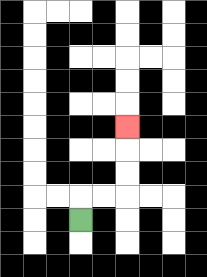{'start': '[3, 9]', 'end': '[5, 5]', 'path_directions': 'U,R,R,U,U,U', 'path_coordinates': '[[3, 9], [3, 8], [4, 8], [5, 8], [5, 7], [5, 6], [5, 5]]'}